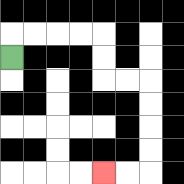{'start': '[0, 2]', 'end': '[4, 7]', 'path_directions': 'U,R,R,R,R,D,D,R,R,D,D,D,D,L,L', 'path_coordinates': '[[0, 2], [0, 1], [1, 1], [2, 1], [3, 1], [4, 1], [4, 2], [4, 3], [5, 3], [6, 3], [6, 4], [6, 5], [6, 6], [6, 7], [5, 7], [4, 7]]'}